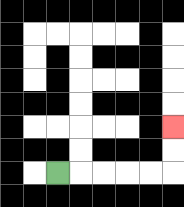{'start': '[2, 7]', 'end': '[7, 5]', 'path_directions': 'R,R,R,R,R,U,U', 'path_coordinates': '[[2, 7], [3, 7], [4, 7], [5, 7], [6, 7], [7, 7], [7, 6], [7, 5]]'}